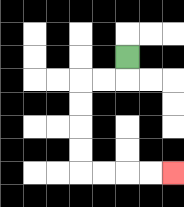{'start': '[5, 2]', 'end': '[7, 7]', 'path_directions': 'D,L,L,D,D,D,D,R,R,R,R', 'path_coordinates': '[[5, 2], [5, 3], [4, 3], [3, 3], [3, 4], [3, 5], [3, 6], [3, 7], [4, 7], [5, 7], [6, 7], [7, 7]]'}